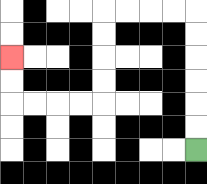{'start': '[8, 6]', 'end': '[0, 2]', 'path_directions': 'U,U,U,U,U,U,L,L,L,L,D,D,D,D,L,L,L,L,U,U', 'path_coordinates': '[[8, 6], [8, 5], [8, 4], [8, 3], [8, 2], [8, 1], [8, 0], [7, 0], [6, 0], [5, 0], [4, 0], [4, 1], [4, 2], [4, 3], [4, 4], [3, 4], [2, 4], [1, 4], [0, 4], [0, 3], [0, 2]]'}